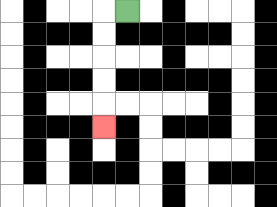{'start': '[5, 0]', 'end': '[4, 5]', 'path_directions': 'L,D,D,D,D,D', 'path_coordinates': '[[5, 0], [4, 0], [4, 1], [4, 2], [4, 3], [4, 4], [4, 5]]'}